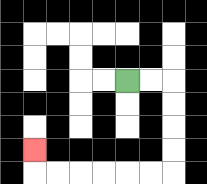{'start': '[5, 3]', 'end': '[1, 6]', 'path_directions': 'R,R,D,D,D,D,L,L,L,L,L,L,U', 'path_coordinates': '[[5, 3], [6, 3], [7, 3], [7, 4], [7, 5], [7, 6], [7, 7], [6, 7], [5, 7], [4, 7], [3, 7], [2, 7], [1, 7], [1, 6]]'}